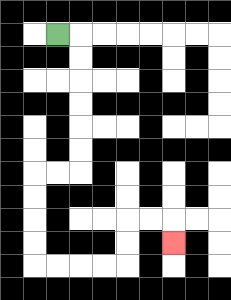{'start': '[2, 1]', 'end': '[7, 10]', 'path_directions': 'R,D,D,D,D,D,D,L,L,D,D,D,D,R,R,R,R,U,U,R,R,D', 'path_coordinates': '[[2, 1], [3, 1], [3, 2], [3, 3], [3, 4], [3, 5], [3, 6], [3, 7], [2, 7], [1, 7], [1, 8], [1, 9], [1, 10], [1, 11], [2, 11], [3, 11], [4, 11], [5, 11], [5, 10], [5, 9], [6, 9], [7, 9], [7, 10]]'}